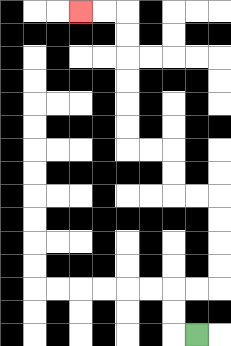{'start': '[8, 14]', 'end': '[3, 0]', 'path_directions': 'L,U,U,R,R,U,U,U,U,L,L,U,U,L,L,U,U,U,U,U,U,L,L', 'path_coordinates': '[[8, 14], [7, 14], [7, 13], [7, 12], [8, 12], [9, 12], [9, 11], [9, 10], [9, 9], [9, 8], [8, 8], [7, 8], [7, 7], [7, 6], [6, 6], [5, 6], [5, 5], [5, 4], [5, 3], [5, 2], [5, 1], [5, 0], [4, 0], [3, 0]]'}